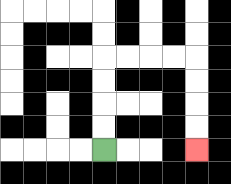{'start': '[4, 6]', 'end': '[8, 6]', 'path_directions': 'U,U,U,U,R,R,R,R,D,D,D,D', 'path_coordinates': '[[4, 6], [4, 5], [4, 4], [4, 3], [4, 2], [5, 2], [6, 2], [7, 2], [8, 2], [8, 3], [8, 4], [8, 5], [8, 6]]'}